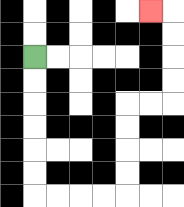{'start': '[1, 2]', 'end': '[6, 0]', 'path_directions': 'D,D,D,D,D,D,R,R,R,R,U,U,U,U,R,R,U,U,U,U,L', 'path_coordinates': '[[1, 2], [1, 3], [1, 4], [1, 5], [1, 6], [1, 7], [1, 8], [2, 8], [3, 8], [4, 8], [5, 8], [5, 7], [5, 6], [5, 5], [5, 4], [6, 4], [7, 4], [7, 3], [7, 2], [7, 1], [7, 0], [6, 0]]'}